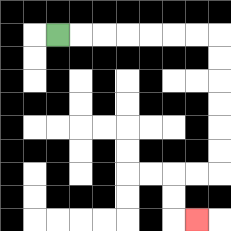{'start': '[2, 1]', 'end': '[8, 9]', 'path_directions': 'R,R,R,R,R,R,R,D,D,D,D,D,D,L,L,D,D,R', 'path_coordinates': '[[2, 1], [3, 1], [4, 1], [5, 1], [6, 1], [7, 1], [8, 1], [9, 1], [9, 2], [9, 3], [9, 4], [9, 5], [9, 6], [9, 7], [8, 7], [7, 7], [7, 8], [7, 9], [8, 9]]'}